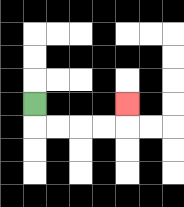{'start': '[1, 4]', 'end': '[5, 4]', 'path_directions': 'D,R,R,R,R,U', 'path_coordinates': '[[1, 4], [1, 5], [2, 5], [3, 5], [4, 5], [5, 5], [5, 4]]'}